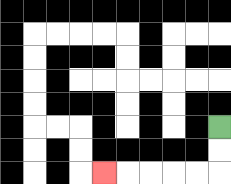{'start': '[9, 5]', 'end': '[4, 7]', 'path_directions': 'D,D,L,L,L,L,L', 'path_coordinates': '[[9, 5], [9, 6], [9, 7], [8, 7], [7, 7], [6, 7], [5, 7], [4, 7]]'}